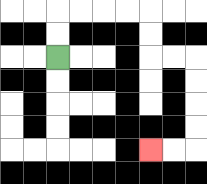{'start': '[2, 2]', 'end': '[6, 6]', 'path_directions': 'U,U,R,R,R,R,D,D,R,R,D,D,D,D,L,L', 'path_coordinates': '[[2, 2], [2, 1], [2, 0], [3, 0], [4, 0], [5, 0], [6, 0], [6, 1], [6, 2], [7, 2], [8, 2], [8, 3], [8, 4], [8, 5], [8, 6], [7, 6], [6, 6]]'}